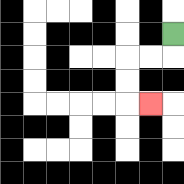{'start': '[7, 1]', 'end': '[6, 4]', 'path_directions': 'D,L,L,D,D,R', 'path_coordinates': '[[7, 1], [7, 2], [6, 2], [5, 2], [5, 3], [5, 4], [6, 4]]'}